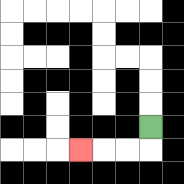{'start': '[6, 5]', 'end': '[3, 6]', 'path_directions': 'D,L,L,L', 'path_coordinates': '[[6, 5], [6, 6], [5, 6], [4, 6], [3, 6]]'}